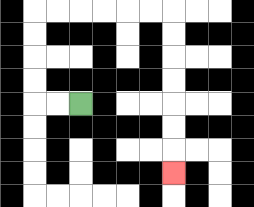{'start': '[3, 4]', 'end': '[7, 7]', 'path_directions': 'L,L,U,U,U,U,R,R,R,R,R,R,D,D,D,D,D,D,D', 'path_coordinates': '[[3, 4], [2, 4], [1, 4], [1, 3], [1, 2], [1, 1], [1, 0], [2, 0], [3, 0], [4, 0], [5, 0], [6, 0], [7, 0], [7, 1], [7, 2], [7, 3], [7, 4], [7, 5], [7, 6], [7, 7]]'}